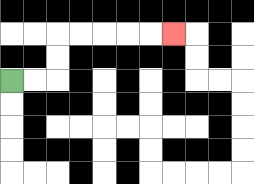{'start': '[0, 3]', 'end': '[7, 1]', 'path_directions': 'R,R,U,U,R,R,R,R,R', 'path_coordinates': '[[0, 3], [1, 3], [2, 3], [2, 2], [2, 1], [3, 1], [4, 1], [5, 1], [6, 1], [7, 1]]'}